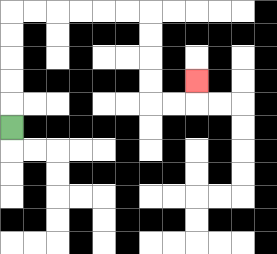{'start': '[0, 5]', 'end': '[8, 3]', 'path_directions': 'U,U,U,U,U,R,R,R,R,R,R,D,D,D,D,R,R,U', 'path_coordinates': '[[0, 5], [0, 4], [0, 3], [0, 2], [0, 1], [0, 0], [1, 0], [2, 0], [3, 0], [4, 0], [5, 0], [6, 0], [6, 1], [6, 2], [6, 3], [6, 4], [7, 4], [8, 4], [8, 3]]'}